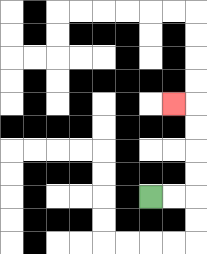{'start': '[6, 8]', 'end': '[7, 4]', 'path_directions': 'R,R,U,U,U,U,L', 'path_coordinates': '[[6, 8], [7, 8], [8, 8], [8, 7], [8, 6], [8, 5], [8, 4], [7, 4]]'}